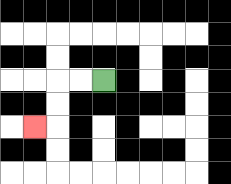{'start': '[4, 3]', 'end': '[1, 5]', 'path_directions': 'L,L,D,D,L', 'path_coordinates': '[[4, 3], [3, 3], [2, 3], [2, 4], [2, 5], [1, 5]]'}